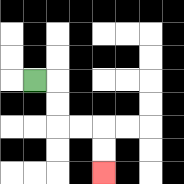{'start': '[1, 3]', 'end': '[4, 7]', 'path_directions': 'R,D,D,R,R,D,D', 'path_coordinates': '[[1, 3], [2, 3], [2, 4], [2, 5], [3, 5], [4, 5], [4, 6], [4, 7]]'}